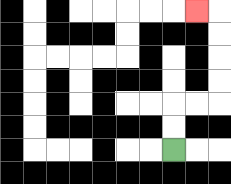{'start': '[7, 6]', 'end': '[8, 0]', 'path_directions': 'U,U,R,R,U,U,U,U,L', 'path_coordinates': '[[7, 6], [7, 5], [7, 4], [8, 4], [9, 4], [9, 3], [9, 2], [9, 1], [9, 0], [8, 0]]'}